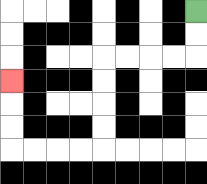{'start': '[8, 0]', 'end': '[0, 3]', 'path_directions': 'D,D,L,L,L,L,D,D,D,D,L,L,L,L,U,U,U', 'path_coordinates': '[[8, 0], [8, 1], [8, 2], [7, 2], [6, 2], [5, 2], [4, 2], [4, 3], [4, 4], [4, 5], [4, 6], [3, 6], [2, 6], [1, 6], [0, 6], [0, 5], [0, 4], [0, 3]]'}